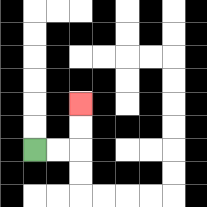{'start': '[1, 6]', 'end': '[3, 4]', 'path_directions': 'R,R,U,U', 'path_coordinates': '[[1, 6], [2, 6], [3, 6], [3, 5], [3, 4]]'}